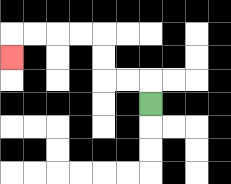{'start': '[6, 4]', 'end': '[0, 2]', 'path_directions': 'U,L,L,U,U,L,L,L,L,D', 'path_coordinates': '[[6, 4], [6, 3], [5, 3], [4, 3], [4, 2], [4, 1], [3, 1], [2, 1], [1, 1], [0, 1], [0, 2]]'}